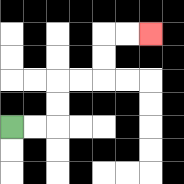{'start': '[0, 5]', 'end': '[6, 1]', 'path_directions': 'R,R,U,U,R,R,U,U,R,R', 'path_coordinates': '[[0, 5], [1, 5], [2, 5], [2, 4], [2, 3], [3, 3], [4, 3], [4, 2], [4, 1], [5, 1], [6, 1]]'}